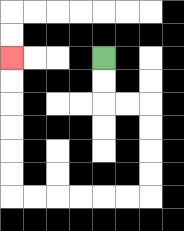{'start': '[4, 2]', 'end': '[0, 2]', 'path_directions': 'D,D,R,R,D,D,D,D,L,L,L,L,L,L,U,U,U,U,U,U', 'path_coordinates': '[[4, 2], [4, 3], [4, 4], [5, 4], [6, 4], [6, 5], [6, 6], [6, 7], [6, 8], [5, 8], [4, 8], [3, 8], [2, 8], [1, 8], [0, 8], [0, 7], [0, 6], [0, 5], [0, 4], [0, 3], [0, 2]]'}